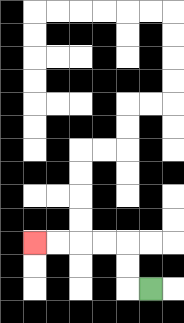{'start': '[6, 12]', 'end': '[1, 10]', 'path_directions': 'L,U,U,L,L,L,L', 'path_coordinates': '[[6, 12], [5, 12], [5, 11], [5, 10], [4, 10], [3, 10], [2, 10], [1, 10]]'}